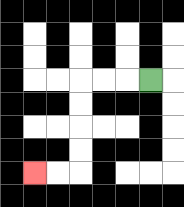{'start': '[6, 3]', 'end': '[1, 7]', 'path_directions': 'L,L,L,D,D,D,D,L,L', 'path_coordinates': '[[6, 3], [5, 3], [4, 3], [3, 3], [3, 4], [3, 5], [3, 6], [3, 7], [2, 7], [1, 7]]'}